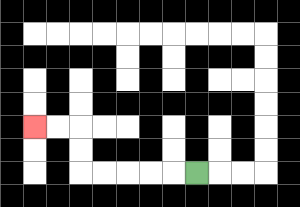{'start': '[8, 7]', 'end': '[1, 5]', 'path_directions': 'L,L,L,L,L,U,U,L,L', 'path_coordinates': '[[8, 7], [7, 7], [6, 7], [5, 7], [4, 7], [3, 7], [3, 6], [3, 5], [2, 5], [1, 5]]'}